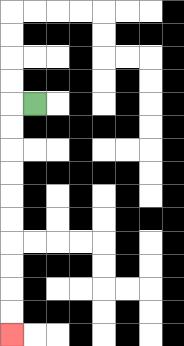{'start': '[1, 4]', 'end': '[0, 14]', 'path_directions': 'L,D,D,D,D,D,D,D,D,D,D', 'path_coordinates': '[[1, 4], [0, 4], [0, 5], [0, 6], [0, 7], [0, 8], [0, 9], [0, 10], [0, 11], [0, 12], [0, 13], [0, 14]]'}